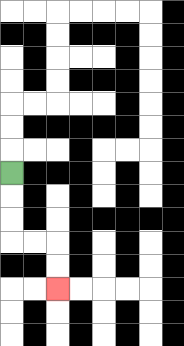{'start': '[0, 7]', 'end': '[2, 12]', 'path_directions': 'D,D,D,R,R,D,D', 'path_coordinates': '[[0, 7], [0, 8], [0, 9], [0, 10], [1, 10], [2, 10], [2, 11], [2, 12]]'}